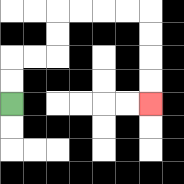{'start': '[0, 4]', 'end': '[6, 4]', 'path_directions': 'U,U,R,R,U,U,R,R,R,R,D,D,D,D', 'path_coordinates': '[[0, 4], [0, 3], [0, 2], [1, 2], [2, 2], [2, 1], [2, 0], [3, 0], [4, 0], [5, 0], [6, 0], [6, 1], [6, 2], [6, 3], [6, 4]]'}